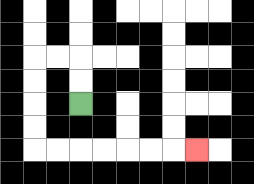{'start': '[3, 4]', 'end': '[8, 6]', 'path_directions': 'U,U,L,L,D,D,D,D,R,R,R,R,R,R,R', 'path_coordinates': '[[3, 4], [3, 3], [3, 2], [2, 2], [1, 2], [1, 3], [1, 4], [1, 5], [1, 6], [2, 6], [3, 6], [4, 6], [5, 6], [6, 6], [7, 6], [8, 6]]'}